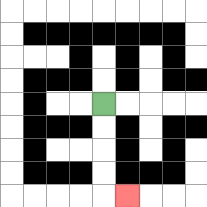{'start': '[4, 4]', 'end': '[5, 8]', 'path_directions': 'D,D,D,D,R', 'path_coordinates': '[[4, 4], [4, 5], [4, 6], [4, 7], [4, 8], [5, 8]]'}